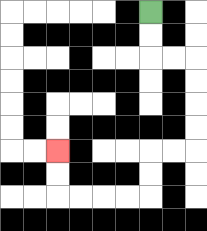{'start': '[6, 0]', 'end': '[2, 6]', 'path_directions': 'D,D,R,R,D,D,D,D,L,L,D,D,L,L,L,L,U,U', 'path_coordinates': '[[6, 0], [6, 1], [6, 2], [7, 2], [8, 2], [8, 3], [8, 4], [8, 5], [8, 6], [7, 6], [6, 6], [6, 7], [6, 8], [5, 8], [4, 8], [3, 8], [2, 8], [2, 7], [2, 6]]'}